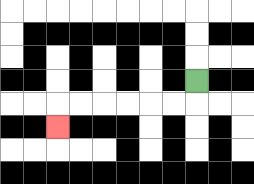{'start': '[8, 3]', 'end': '[2, 5]', 'path_directions': 'D,L,L,L,L,L,L,D', 'path_coordinates': '[[8, 3], [8, 4], [7, 4], [6, 4], [5, 4], [4, 4], [3, 4], [2, 4], [2, 5]]'}